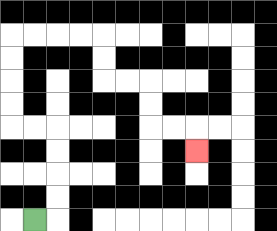{'start': '[1, 9]', 'end': '[8, 6]', 'path_directions': 'R,U,U,U,U,L,L,U,U,U,U,R,R,R,R,D,D,R,R,D,D,R,R,D', 'path_coordinates': '[[1, 9], [2, 9], [2, 8], [2, 7], [2, 6], [2, 5], [1, 5], [0, 5], [0, 4], [0, 3], [0, 2], [0, 1], [1, 1], [2, 1], [3, 1], [4, 1], [4, 2], [4, 3], [5, 3], [6, 3], [6, 4], [6, 5], [7, 5], [8, 5], [8, 6]]'}